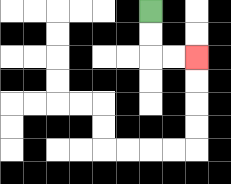{'start': '[6, 0]', 'end': '[8, 2]', 'path_directions': 'D,D,R,R', 'path_coordinates': '[[6, 0], [6, 1], [6, 2], [7, 2], [8, 2]]'}